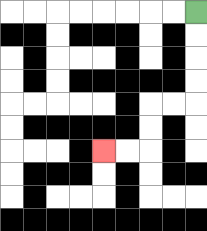{'start': '[8, 0]', 'end': '[4, 6]', 'path_directions': 'D,D,D,D,L,L,D,D,L,L', 'path_coordinates': '[[8, 0], [8, 1], [8, 2], [8, 3], [8, 4], [7, 4], [6, 4], [6, 5], [6, 6], [5, 6], [4, 6]]'}